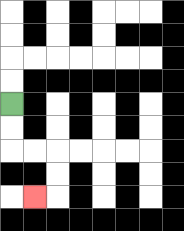{'start': '[0, 4]', 'end': '[1, 8]', 'path_directions': 'D,D,R,R,D,D,L', 'path_coordinates': '[[0, 4], [0, 5], [0, 6], [1, 6], [2, 6], [2, 7], [2, 8], [1, 8]]'}